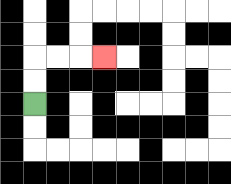{'start': '[1, 4]', 'end': '[4, 2]', 'path_directions': 'U,U,R,R,R', 'path_coordinates': '[[1, 4], [1, 3], [1, 2], [2, 2], [3, 2], [4, 2]]'}